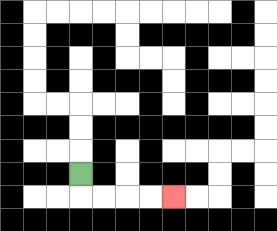{'start': '[3, 7]', 'end': '[7, 8]', 'path_directions': 'D,R,R,R,R', 'path_coordinates': '[[3, 7], [3, 8], [4, 8], [5, 8], [6, 8], [7, 8]]'}